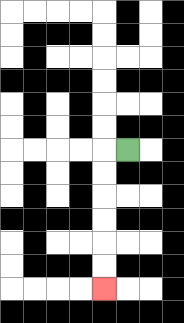{'start': '[5, 6]', 'end': '[4, 12]', 'path_directions': 'L,D,D,D,D,D,D', 'path_coordinates': '[[5, 6], [4, 6], [4, 7], [4, 8], [4, 9], [4, 10], [4, 11], [4, 12]]'}